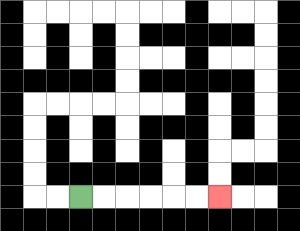{'start': '[3, 8]', 'end': '[9, 8]', 'path_directions': 'R,R,R,R,R,R', 'path_coordinates': '[[3, 8], [4, 8], [5, 8], [6, 8], [7, 8], [8, 8], [9, 8]]'}